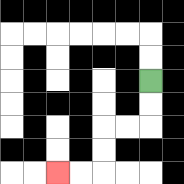{'start': '[6, 3]', 'end': '[2, 7]', 'path_directions': 'D,D,L,L,D,D,L,L', 'path_coordinates': '[[6, 3], [6, 4], [6, 5], [5, 5], [4, 5], [4, 6], [4, 7], [3, 7], [2, 7]]'}